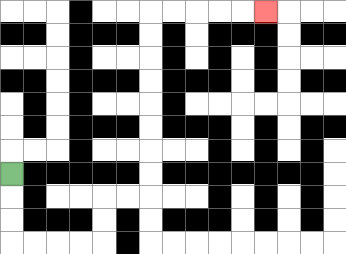{'start': '[0, 7]', 'end': '[11, 0]', 'path_directions': 'D,D,D,R,R,R,R,U,U,R,R,U,U,U,U,U,U,U,U,R,R,R,R,R', 'path_coordinates': '[[0, 7], [0, 8], [0, 9], [0, 10], [1, 10], [2, 10], [3, 10], [4, 10], [4, 9], [4, 8], [5, 8], [6, 8], [6, 7], [6, 6], [6, 5], [6, 4], [6, 3], [6, 2], [6, 1], [6, 0], [7, 0], [8, 0], [9, 0], [10, 0], [11, 0]]'}